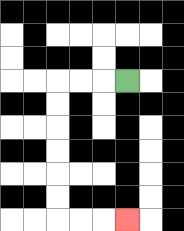{'start': '[5, 3]', 'end': '[5, 9]', 'path_directions': 'L,L,L,D,D,D,D,D,D,R,R,R', 'path_coordinates': '[[5, 3], [4, 3], [3, 3], [2, 3], [2, 4], [2, 5], [2, 6], [2, 7], [2, 8], [2, 9], [3, 9], [4, 9], [5, 9]]'}